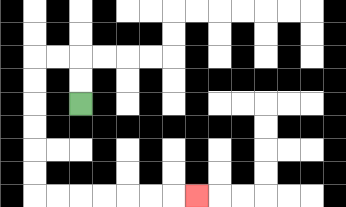{'start': '[3, 4]', 'end': '[8, 8]', 'path_directions': 'U,U,L,L,D,D,D,D,D,D,R,R,R,R,R,R,R', 'path_coordinates': '[[3, 4], [3, 3], [3, 2], [2, 2], [1, 2], [1, 3], [1, 4], [1, 5], [1, 6], [1, 7], [1, 8], [2, 8], [3, 8], [4, 8], [5, 8], [6, 8], [7, 8], [8, 8]]'}